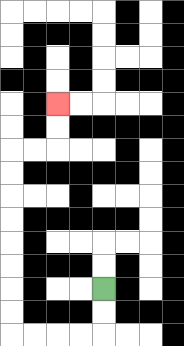{'start': '[4, 12]', 'end': '[2, 4]', 'path_directions': 'D,D,L,L,L,L,U,U,U,U,U,U,U,U,R,R,U,U', 'path_coordinates': '[[4, 12], [4, 13], [4, 14], [3, 14], [2, 14], [1, 14], [0, 14], [0, 13], [0, 12], [0, 11], [0, 10], [0, 9], [0, 8], [0, 7], [0, 6], [1, 6], [2, 6], [2, 5], [2, 4]]'}